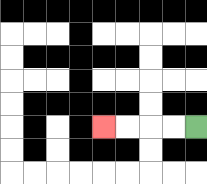{'start': '[8, 5]', 'end': '[4, 5]', 'path_directions': 'L,L,L,L', 'path_coordinates': '[[8, 5], [7, 5], [6, 5], [5, 5], [4, 5]]'}